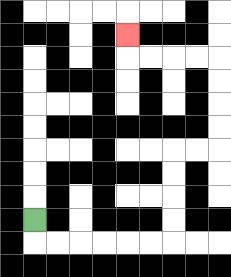{'start': '[1, 9]', 'end': '[5, 1]', 'path_directions': 'D,R,R,R,R,R,R,U,U,U,U,R,R,U,U,U,U,L,L,L,L,U', 'path_coordinates': '[[1, 9], [1, 10], [2, 10], [3, 10], [4, 10], [5, 10], [6, 10], [7, 10], [7, 9], [7, 8], [7, 7], [7, 6], [8, 6], [9, 6], [9, 5], [9, 4], [9, 3], [9, 2], [8, 2], [7, 2], [6, 2], [5, 2], [5, 1]]'}